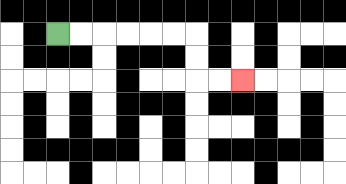{'start': '[2, 1]', 'end': '[10, 3]', 'path_directions': 'R,R,R,R,R,R,D,D,R,R', 'path_coordinates': '[[2, 1], [3, 1], [4, 1], [5, 1], [6, 1], [7, 1], [8, 1], [8, 2], [8, 3], [9, 3], [10, 3]]'}